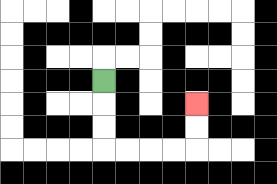{'start': '[4, 3]', 'end': '[8, 4]', 'path_directions': 'D,D,D,R,R,R,R,U,U', 'path_coordinates': '[[4, 3], [4, 4], [4, 5], [4, 6], [5, 6], [6, 6], [7, 6], [8, 6], [8, 5], [8, 4]]'}